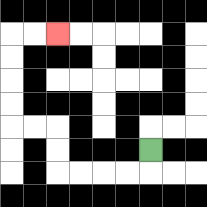{'start': '[6, 6]', 'end': '[2, 1]', 'path_directions': 'D,L,L,L,L,U,U,L,L,U,U,U,U,R,R', 'path_coordinates': '[[6, 6], [6, 7], [5, 7], [4, 7], [3, 7], [2, 7], [2, 6], [2, 5], [1, 5], [0, 5], [0, 4], [0, 3], [0, 2], [0, 1], [1, 1], [2, 1]]'}